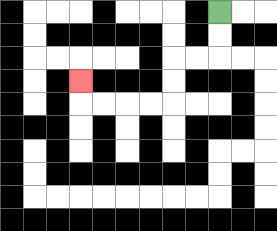{'start': '[9, 0]', 'end': '[3, 3]', 'path_directions': 'D,D,L,L,D,D,L,L,L,L,U', 'path_coordinates': '[[9, 0], [9, 1], [9, 2], [8, 2], [7, 2], [7, 3], [7, 4], [6, 4], [5, 4], [4, 4], [3, 4], [3, 3]]'}